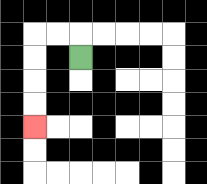{'start': '[3, 2]', 'end': '[1, 5]', 'path_directions': 'U,L,L,D,D,D,D', 'path_coordinates': '[[3, 2], [3, 1], [2, 1], [1, 1], [1, 2], [1, 3], [1, 4], [1, 5]]'}